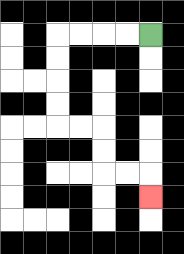{'start': '[6, 1]', 'end': '[6, 8]', 'path_directions': 'L,L,L,L,D,D,D,D,R,R,D,D,R,R,D', 'path_coordinates': '[[6, 1], [5, 1], [4, 1], [3, 1], [2, 1], [2, 2], [2, 3], [2, 4], [2, 5], [3, 5], [4, 5], [4, 6], [4, 7], [5, 7], [6, 7], [6, 8]]'}